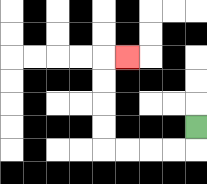{'start': '[8, 5]', 'end': '[5, 2]', 'path_directions': 'D,L,L,L,L,U,U,U,U,R', 'path_coordinates': '[[8, 5], [8, 6], [7, 6], [6, 6], [5, 6], [4, 6], [4, 5], [4, 4], [4, 3], [4, 2], [5, 2]]'}